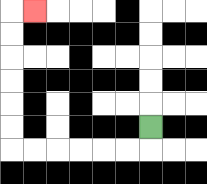{'start': '[6, 5]', 'end': '[1, 0]', 'path_directions': 'D,L,L,L,L,L,L,U,U,U,U,U,U,R', 'path_coordinates': '[[6, 5], [6, 6], [5, 6], [4, 6], [3, 6], [2, 6], [1, 6], [0, 6], [0, 5], [0, 4], [0, 3], [0, 2], [0, 1], [0, 0], [1, 0]]'}